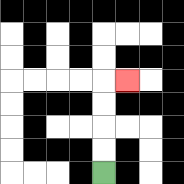{'start': '[4, 7]', 'end': '[5, 3]', 'path_directions': 'U,U,U,U,R', 'path_coordinates': '[[4, 7], [4, 6], [4, 5], [4, 4], [4, 3], [5, 3]]'}